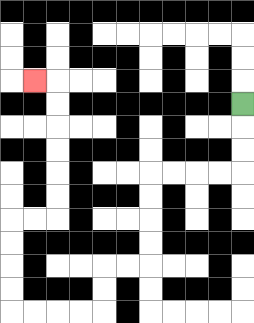{'start': '[10, 4]', 'end': '[1, 3]', 'path_directions': 'D,D,D,L,L,L,L,D,D,D,D,L,L,D,D,L,L,L,L,U,U,U,U,R,R,U,U,U,U,U,U,L', 'path_coordinates': '[[10, 4], [10, 5], [10, 6], [10, 7], [9, 7], [8, 7], [7, 7], [6, 7], [6, 8], [6, 9], [6, 10], [6, 11], [5, 11], [4, 11], [4, 12], [4, 13], [3, 13], [2, 13], [1, 13], [0, 13], [0, 12], [0, 11], [0, 10], [0, 9], [1, 9], [2, 9], [2, 8], [2, 7], [2, 6], [2, 5], [2, 4], [2, 3], [1, 3]]'}